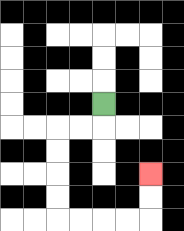{'start': '[4, 4]', 'end': '[6, 7]', 'path_directions': 'D,L,L,D,D,D,D,R,R,R,R,U,U', 'path_coordinates': '[[4, 4], [4, 5], [3, 5], [2, 5], [2, 6], [2, 7], [2, 8], [2, 9], [3, 9], [4, 9], [5, 9], [6, 9], [6, 8], [6, 7]]'}